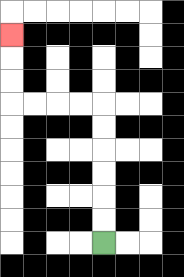{'start': '[4, 10]', 'end': '[0, 1]', 'path_directions': 'U,U,U,U,U,U,L,L,L,L,U,U,U', 'path_coordinates': '[[4, 10], [4, 9], [4, 8], [4, 7], [4, 6], [4, 5], [4, 4], [3, 4], [2, 4], [1, 4], [0, 4], [0, 3], [0, 2], [0, 1]]'}